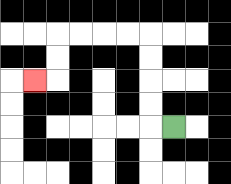{'start': '[7, 5]', 'end': '[1, 3]', 'path_directions': 'L,U,U,U,U,L,L,L,L,D,D,L', 'path_coordinates': '[[7, 5], [6, 5], [6, 4], [6, 3], [6, 2], [6, 1], [5, 1], [4, 1], [3, 1], [2, 1], [2, 2], [2, 3], [1, 3]]'}